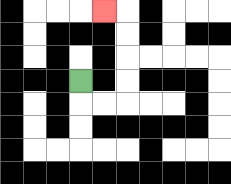{'start': '[3, 3]', 'end': '[4, 0]', 'path_directions': 'D,R,R,U,U,U,U,L', 'path_coordinates': '[[3, 3], [3, 4], [4, 4], [5, 4], [5, 3], [5, 2], [5, 1], [5, 0], [4, 0]]'}